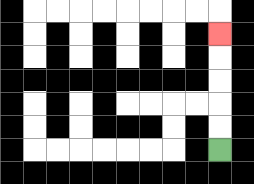{'start': '[9, 6]', 'end': '[9, 1]', 'path_directions': 'U,U,U,U,U', 'path_coordinates': '[[9, 6], [9, 5], [9, 4], [9, 3], [9, 2], [9, 1]]'}